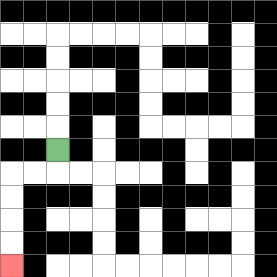{'start': '[2, 6]', 'end': '[0, 11]', 'path_directions': 'D,L,L,D,D,D,D', 'path_coordinates': '[[2, 6], [2, 7], [1, 7], [0, 7], [0, 8], [0, 9], [0, 10], [0, 11]]'}